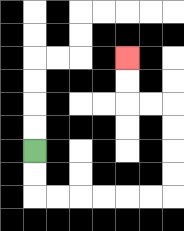{'start': '[1, 6]', 'end': '[5, 2]', 'path_directions': 'D,D,R,R,R,R,R,R,U,U,U,U,L,L,U,U', 'path_coordinates': '[[1, 6], [1, 7], [1, 8], [2, 8], [3, 8], [4, 8], [5, 8], [6, 8], [7, 8], [7, 7], [7, 6], [7, 5], [7, 4], [6, 4], [5, 4], [5, 3], [5, 2]]'}